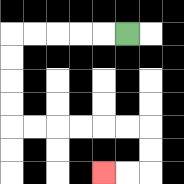{'start': '[5, 1]', 'end': '[4, 7]', 'path_directions': 'L,L,L,L,L,D,D,D,D,R,R,R,R,R,R,D,D,L,L', 'path_coordinates': '[[5, 1], [4, 1], [3, 1], [2, 1], [1, 1], [0, 1], [0, 2], [0, 3], [0, 4], [0, 5], [1, 5], [2, 5], [3, 5], [4, 5], [5, 5], [6, 5], [6, 6], [6, 7], [5, 7], [4, 7]]'}